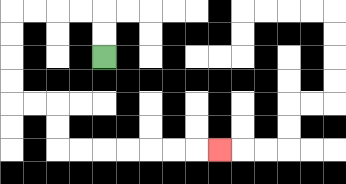{'start': '[4, 2]', 'end': '[9, 6]', 'path_directions': 'U,U,L,L,L,L,D,D,D,D,R,R,D,D,R,R,R,R,R,R,R', 'path_coordinates': '[[4, 2], [4, 1], [4, 0], [3, 0], [2, 0], [1, 0], [0, 0], [0, 1], [0, 2], [0, 3], [0, 4], [1, 4], [2, 4], [2, 5], [2, 6], [3, 6], [4, 6], [5, 6], [6, 6], [7, 6], [8, 6], [9, 6]]'}